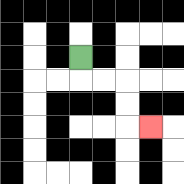{'start': '[3, 2]', 'end': '[6, 5]', 'path_directions': 'D,R,R,D,D,R', 'path_coordinates': '[[3, 2], [3, 3], [4, 3], [5, 3], [5, 4], [5, 5], [6, 5]]'}